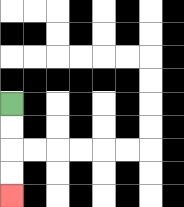{'start': '[0, 4]', 'end': '[0, 8]', 'path_directions': 'D,D,D,D', 'path_coordinates': '[[0, 4], [0, 5], [0, 6], [0, 7], [0, 8]]'}